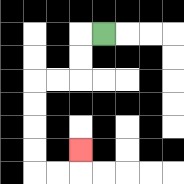{'start': '[4, 1]', 'end': '[3, 6]', 'path_directions': 'L,D,D,L,L,D,D,D,D,R,R,U', 'path_coordinates': '[[4, 1], [3, 1], [3, 2], [3, 3], [2, 3], [1, 3], [1, 4], [1, 5], [1, 6], [1, 7], [2, 7], [3, 7], [3, 6]]'}